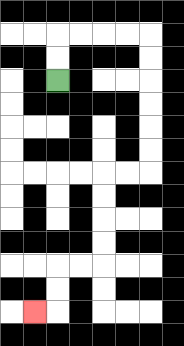{'start': '[2, 3]', 'end': '[1, 13]', 'path_directions': 'U,U,R,R,R,R,D,D,D,D,D,D,L,L,D,D,D,D,L,L,D,D,L', 'path_coordinates': '[[2, 3], [2, 2], [2, 1], [3, 1], [4, 1], [5, 1], [6, 1], [6, 2], [6, 3], [6, 4], [6, 5], [6, 6], [6, 7], [5, 7], [4, 7], [4, 8], [4, 9], [4, 10], [4, 11], [3, 11], [2, 11], [2, 12], [2, 13], [1, 13]]'}